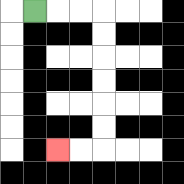{'start': '[1, 0]', 'end': '[2, 6]', 'path_directions': 'R,R,R,D,D,D,D,D,D,L,L', 'path_coordinates': '[[1, 0], [2, 0], [3, 0], [4, 0], [4, 1], [4, 2], [4, 3], [4, 4], [4, 5], [4, 6], [3, 6], [2, 6]]'}